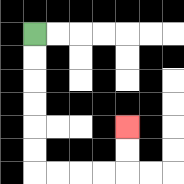{'start': '[1, 1]', 'end': '[5, 5]', 'path_directions': 'D,D,D,D,D,D,R,R,R,R,U,U', 'path_coordinates': '[[1, 1], [1, 2], [1, 3], [1, 4], [1, 5], [1, 6], [1, 7], [2, 7], [3, 7], [4, 7], [5, 7], [5, 6], [5, 5]]'}